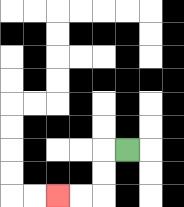{'start': '[5, 6]', 'end': '[2, 8]', 'path_directions': 'L,D,D,L,L', 'path_coordinates': '[[5, 6], [4, 6], [4, 7], [4, 8], [3, 8], [2, 8]]'}